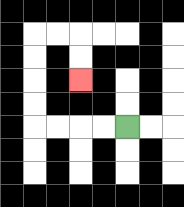{'start': '[5, 5]', 'end': '[3, 3]', 'path_directions': 'L,L,L,L,U,U,U,U,R,R,D,D', 'path_coordinates': '[[5, 5], [4, 5], [3, 5], [2, 5], [1, 5], [1, 4], [1, 3], [1, 2], [1, 1], [2, 1], [3, 1], [3, 2], [3, 3]]'}